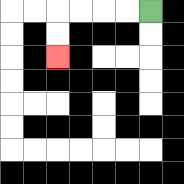{'start': '[6, 0]', 'end': '[2, 2]', 'path_directions': 'L,L,L,L,D,D', 'path_coordinates': '[[6, 0], [5, 0], [4, 0], [3, 0], [2, 0], [2, 1], [2, 2]]'}